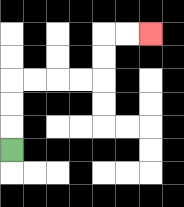{'start': '[0, 6]', 'end': '[6, 1]', 'path_directions': 'U,U,U,R,R,R,R,U,U,R,R', 'path_coordinates': '[[0, 6], [0, 5], [0, 4], [0, 3], [1, 3], [2, 3], [3, 3], [4, 3], [4, 2], [4, 1], [5, 1], [6, 1]]'}